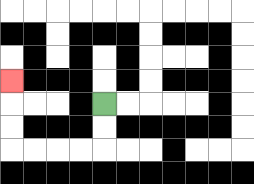{'start': '[4, 4]', 'end': '[0, 3]', 'path_directions': 'D,D,L,L,L,L,U,U,U', 'path_coordinates': '[[4, 4], [4, 5], [4, 6], [3, 6], [2, 6], [1, 6], [0, 6], [0, 5], [0, 4], [0, 3]]'}